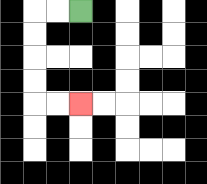{'start': '[3, 0]', 'end': '[3, 4]', 'path_directions': 'L,L,D,D,D,D,R,R', 'path_coordinates': '[[3, 0], [2, 0], [1, 0], [1, 1], [1, 2], [1, 3], [1, 4], [2, 4], [3, 4]]'}